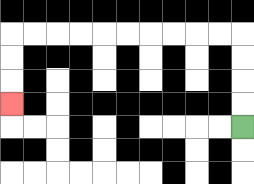{'start': '[10, 5]', 'end': '[0, 4]', 'path_directions': 'U,U,U,U,L,L,L,L,L,L,L,L,L,L,D,D,D', 'path_coordinates': '[[10, 5], [10, 4], [10, 3], [10, 2], [10, 1], [9, 1], [8, 1], [7, 1], [6, 1], [5, 1], [4, 1], [3, 1], [2, 1], [1, 1], [0, 1], [0, 2], [0, 3], [0, 4]]'}